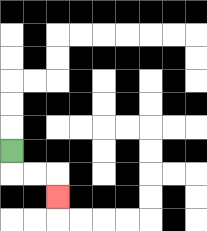{'start': '[0, 6]', 'end': '[2, 8]', 'path_directions': 'D,R,R,D', 'path_coordinates': '[[0, 6], [0, 7], [1, 7], [2, 7], [2, 8]]'}